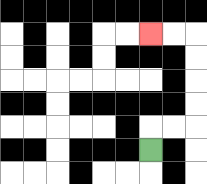{'start': '[6, 6]', 'end': '[6, 1]', 'path_directions': 'U,R,R,U,U,U,U,L,L', 'path_coordinates': '[[6, 6], [6, 5], [7, 5], [8, 5], [8, 4], [8, 3], [8, 2], [8, 1], [7, 1], [6, 1]]'}